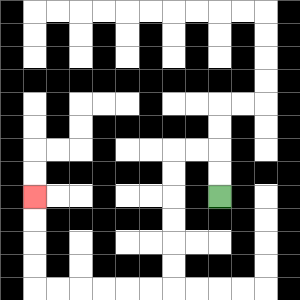{'start': '[9, 8]', 'end': '[1, 8]', 'path_directions': 'U,U,L,L,D,D,D,D,D,D,L,L,L,L,L,L,U,U,U,U', 'path_coordinates': '[[9, 8], [9, 7], [9, 6], [8, 6], [7, 6], [7, 7], [7, 8], [7, 9], [7, 10], [7, 11], [7, 12], [6, 12], [5, 12], [4, 12], [3, 12], [2, 12], [1, 12], [1, 11], [1, 10], [1, 9], [1, 8]]'}